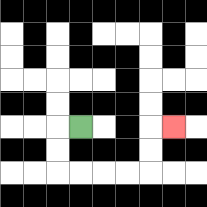{'start': '[3, 5]', 'end': '[7, 5]', 'path_directions': 'L,D,D,R,R,R,R,U,U,R', 'path_coordinates': '[[3, 5], [2, 5], [2, 6], [2, 7], [3, 7], [4, 7], [5, 7], [6, 7], [6, 6], [6, 5], [7, 5]]'}